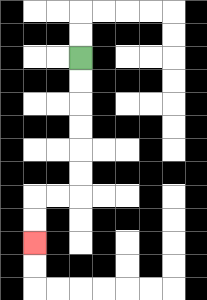{'start': '[3, 2]', 'end': '[1, 10]', 'path_directions': 'D,D,D,D,D,D,L,L,D,D', 'path_coordinates': '[[3, 2], [3, 3], [3, 4], [3, 5], [3, 6], [3, 7], [3, 8], [2, 8], [1, 8], [1, 9], [1, 10]]'}